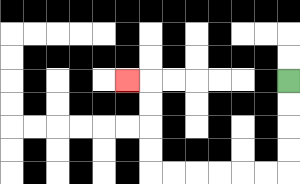{'start': '[12, 3]', 'end': '[5, 3]', 'path_directions': 'D,D,D,D,L,L,L,L,L,L,U,U,U,U,L', 'path_coordinates': '[[12, 3], [12, 4], [12, 5], [12, 6], [12, 7], [11, 7], [10, 7], [9, 7], [8, 7], [7, 7], [6, 7], [6, 6], [6, 5], [6, 4], [6, 3], [5, 3]]'}